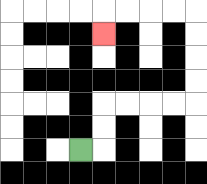{'start': '[3, 6]', 'end': '[4, 1]', 'path_directions': 'R,U,U,R,R,R,R,U,U,U,U,L,L,L,L,D', 'path_coordinates': '[[3, 6], [4, 6], [4, 5], [4, 4], [5, 4], [6, 4], [7, 4], [8, 4], [8, 3], [8, 2], [8, 1], [8, 0], [7, 0], [6, 0], [5, 0], [4, 0], [4, 1]]'}